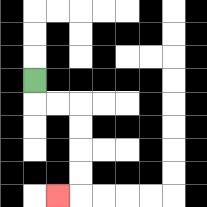{'start': '[1, 3]', 'end': '[2, 8]', 'path_directions': 'D,R,R,D,D,D,D,L', 'path_coordinates': '[[1, 3], [1, 4], [2, 4], [3, 4], [3, 5], [3, 6], [3, 7], [3, 8], [2, 8]]'}